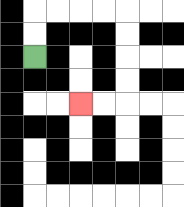{'start': '[1, 2]', 'end': '[3, 4]', 'path_directions': 'U,U,R,R,R,R,D,D,D,D,L,L', 'path_coordinates': '[[1, 2], [1, 1], [1, 0], [2, 0], [3, 0], [4, 0], [5, 0], [5, 1], [5, 2], [5, 3], [5, 4], [4, 4], [3, 4]]'}